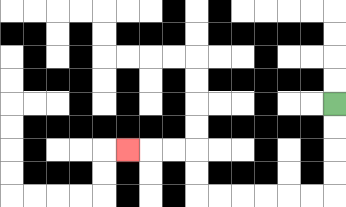{'start': '[14, 4]', 'end': '[5, 6]', 'path_directions': 'D,D,D,D,L,L,L,L,L,L,U,U,L,L,L', 'path_coordinates': '[[14, 4], [14, 5], [14, 6], [14, 7], [14, 8], [13, 8], [12, 8], [11, 8], [10, 8], [9, 8], [8, 8], [8, 7], [8, 6], [7, 6], [6, 6], [5, 6]]'}